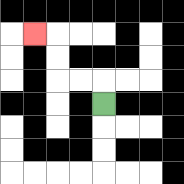{'start': '[4, 4]', 'end': '[1, 1]', 'path_directions': 'U,L,L,U,U,L', 'path_coordinates': '[[4, 4], [4, 3], [3, 3], [2, 3], [2, 2], [2, 1], [1, 1]]'}